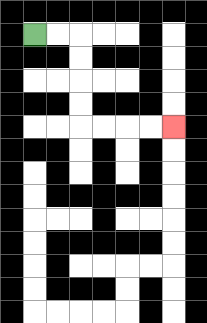{'start': '[1, 1]', 'end': '[7, 5]', 'path_directions': 'R,R,D,D,D,D,R,R,R,R', 'path_coordinates': '[[1, 1], [2, 1], [3, 1], [3, 2], [3, 3], [3, 4], [3, 5], [4, 5], [5, 5], [6, 5], [7, 5]]'}